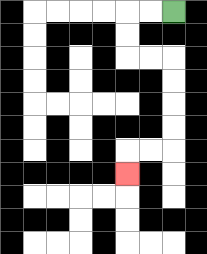{'start': '[7, 0]', 'end': '[5, 7]', 'path_directions': 'L,L,D,D,R,R,D,D,D,D,L,L,D', 'path_coordinates': '[[7, 0], [6, 0], [5, 0], [5, 1], [5, 2], [6, 2], [7, 2], [7, 3], [7, 4], [7, 5], [7, 6], [6, 6], [5, 6], [5, 7]]'}